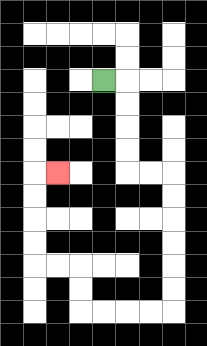{'start': '[4, 3]', 'end': '[2, 7]', 'path_directions': 'R,D,D,D,D,R,R,D,D,D,D,D,D,L,L,L,L,U,U,L,L,U,U,U,U,R', 'path_coordinates': '[[4, 3], [5, 3], [5, 4], [5, 5], [5, 6], [5, 7], [6, 7], [7, 7], [7, 8], [7, 9], [7, 10], [7, 11], [7, 12], [7, 13], [6, 13], [5, 13], [4, 13], [3, 13], [3, 12], [3, 11], [2, 11], [1, 11], [1, 10], [1, 9], [1, 8], [1, 7], [2, 7]]'}